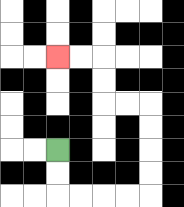{'start': '[2, 6]', 'end': '[2, 2]', 'path_directions': 'D,D,R,R,R,R,U,U,U,U,L,L,U,U,L,L', 'path_coordinates': '[[2, 6], [2, 7], [2, 8], [3, 8], [4, 8], [5, 8], [6, 8], [6, 7], [6, 6], [6, 5], [6, 4], [5, 4], [4, 4], [4, 3], [4, 2], [3, 2], [2, 2]]'}